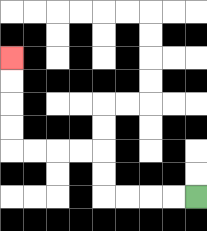{'start': '[8, 8]', 'end': '[0, 2]', 'path_directions': 'L,L,L,L,U,U,L,L,L,L,U,U,U,U', 'path_coordinates': '[[8, 8], [7, 8], [6, 8], [5, 8], [4, 8], [4, 7], [4, 6], [3, 6], [2, 6], [1, 6], [0, 6], [0, 5], [0, 4], [0, 3], [0, 2]]'}